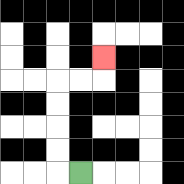{'start': '[3, 7]', 'end': '[4, 2]', 'path_directions': 'L,U,U,U,U,R,R,U', 'path_coordinates': '[[3, 7], [2, 7], [2, 6], [2, 5], [2, 4], [2, 3], [3, 3], [4, 3], [4, 2]]'}